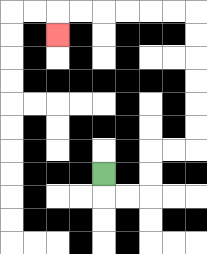{'start': '[4, 7]', 'end': '[2, 1]', 'path_directions': 'D,R,R,U,U,R,R,U,U,U,U,U,U,L,L,L,L,L,L,D', 'path_coordinates': '[[4, 7], [4, 8], [5, 8], [6, 8], [6, 7], [6, 6], [7, 6], [8, 6], [8, 5], [8, 4], [8, 3], [8, 2], [8, 1], [8, 0], [7, 0], [6, 0], [5, 0], [4, 0], [3, 0], [2, 0], [2, 1]]'}